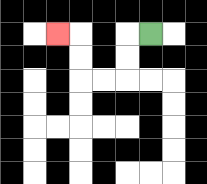{'start': '[6, 1]', 'end': '[2, 1]', 'path_directions': 'L,D,D,L,L,U,U,L', 'path_coordinates': '[[6, 1], [5, 1], [5, 2], [5, 3], [4, 3], [3, 3], [3, 2], [3, 1], [2, 1]]'}